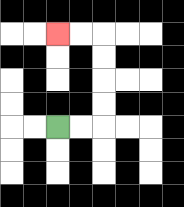{'start': '[2, 5]', 'end': '[2, 1]', 'path_directions': 'R,R,U,U,U,U,L,L', 'path_coordinates': '[[2, 5], [3, 5], [4, 5], [4, 4], [4, 3], [4, 2], [4, 1], [3, 1], [2, 1]]'}